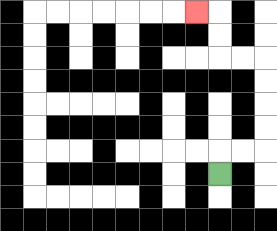{'start': '[9, 7]', 'end': '[8, 0]', 'path_directions': 'U,R,R,U,U,U,U,L,L,U,U,L', 'path_coordinates': '[[9, 7], [9, 6], [10, 6], [11, 6], [11, 5], [11, 4], [11, 3], [11, 2], [10, 2], [9, 2], [9, 1], [9, 0], [8, 0]]'}